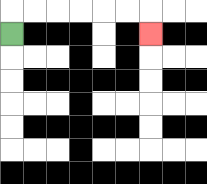{'start': '[0, 1]', 'end': '[6, 1]', 'path_directions': 'U,R,R,R,R,R,R,D', 'path_coordinates': '[[0, 1], [0, 0], [1, 0], [2, 0], [3, 0], [4, 0], [5, 0], [6, 0], [6, 1]]'}